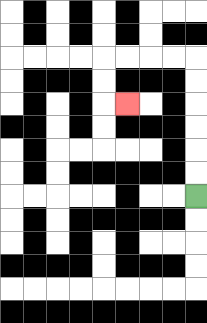{'start': '[8, 8]', 'end': '[5, 4]', 'path_directions': 'U,U,U,U,U,U,L,L,L,L,D,D,R', 'path_coordinates': '[[8, 8], [8, 7], [8, 6], [8, 5], [8, 4], [8, 3], [8, 2], [7, 2], [6, 2], [5, 2], [4, 2], [4, 3], [4, 4], [5, 4]]'}